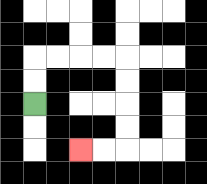{'start': '[1, 4]', 'end': '[3, 6]', 'path_directions': 'U,U,R,R,R,R,D,D,D,D,L,L', 'path_coordinates': '[[1, 4], [1, 3], [1, 2], [2, 2], [3, 2], [4, 2], [5, 2], [5, 3], [5, 4], [5, 5], [5, 6], [4, 6], [3, 6]]'}